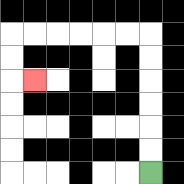{'start': '[6, 7]', 'end': '[1, 3]', 'path_directions': 'U,U,U,U,U,U,L,L,L,L,L,L,D,D,R', 'path_coordinates': '[[6, 7], [6, 6], [6, 5], [6, 4], [6, 3], [6, 2], [6, 1], [5, 1], [4, 1], [3, 1], [2, 1], [1, 1], [0, 1], [0, 2], [0, 3], [1, 3]]'}